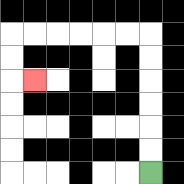{'start': '[6, 7]', 'end': '[1, 3]', 'path_directions': 'U,U,U,U,U,U,L,L,L,L,L,L,D,D,R', 'path_coordinates': '[[6, 7], [6, 6], [6, 5], [6, 4], [6, 3], [6, 2], [6, 1], [5, 1], [4, 1], [3, 1], [2, 1], [1, 1], [0, 1], [0, 2], [0, 3], [1, 3]]'}